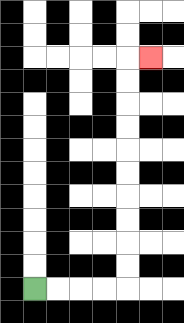{'start': '[1, 12]', 'end': '[6, 2]', 'path_directions': 'R,R,R,R,U,U,U,U,U,U,U,U,U,U,R', 'path_coordinates': '[[1, 12], [2, 12], [3, 12], [4, 12], [5, 12], [5, 11], [5, 10], [5, 9], [5, 8], [5, 7], [5, 6], [5, 5], [5, 4], [5, 3], [5, 2], [6, 2]]'}